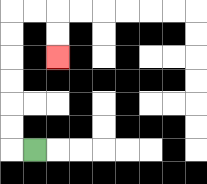{'start': '[1, 6]', 'end': '[2, 2]', 'path_directions': 'L,U,U,U,U,U,U,R,R,D,D', 'path_coordinates': '[[1, 6], [0, 6], [0, 5], [0, 4], [0, 3], [0, 2], [0, 1], [0, 0], [1, 0], [2, 0], [2, 1], [2, 2]]'}